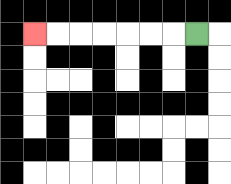{'start': '[8, 1]', 'end': '[1, 1]', 'path_directions': 'L,L,L,L,L,L,L', 'path_coordinates': '[[8, 1], [7, 1], [6, 1], [5, 1], [4, 1], [3, 1], [2, 1], [1, 1]]'}